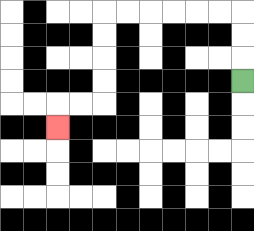{'start': '[10, 3]', 'end': '[2, 5]', 'path_directions': 'U,U,U,L,L,L,L,L,L,D,D,D,D,L,L,D', 'path_coordinates': '[[10, 3], [10, 2], [10, 1], [10, 0], [9, 0], [8, 0], [7, 0], [6, 0], [5, 0], [4, 0], [4, 1], [4, 2], [4, 3], [4, 4], [3, 4], [2, 4], [2, 5]]'}